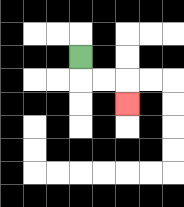{'start': '[3, 2]', 'end': '[5, 4]', 'path_directions': 'D,R,R,D', 'path_coordinates': '[[3, 2], [3, 3], [4, 3], [5, 3], [5, 4]]'}